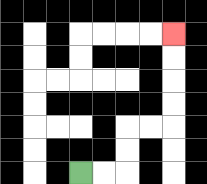{'start': '[3, 7]', 'end': '[7, 1]', 'path_directions': 'R,R,U,U,R,R,U,U,U,U', 'path_coordinates': '[[3, 7], [4, 7], [5, 7], [5, 6], [5, 5], [6, 5], [7, 5], [7, 4], [7, 3], [7, 2], [7, 1]]'}